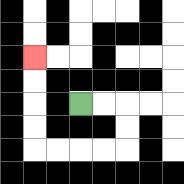{'start': '[3, 4]', 'end': '[1, 2]', 'path_directions': 'R,R,D,D,L,L,L,L,U,U,U,U', 'path_coordinates': '[[3, 4], [4, 4], [5, 4], [5, 5], [5, 6], [4, 6], [3, 6], [2, 6], [1, 6], [1, 5], [1, 4], [1, 3], [1, 2]]'}